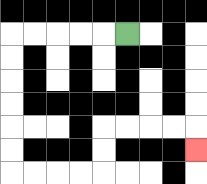{'start': '[5, 1]', 'end': '[8, 6]', 'path_directions': 'L,L,L,L,L,D,D,D,D,D,D,R,R,R,R,U,U,R,R,R,R,D', 'path_coordinates': '[[5, 1], [4, 1], [3, 1], [2, 1], [1, 1], [0, 1], [0, 2], [0, 3], [0, 4], [0, 5], [0, 6], [0, 7], [1, 7], [2, 7], [3, 7], [4, 7], [4, 6], [4, 5], [5, 5], [6, 5], [7, 5], [8, 5], [8, 6]]'}